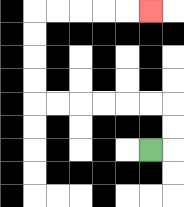{'start': '[6, 6]', 'end': '[6, 0]', 'path_directions': 'R,U,U,L,L,L,L,L,L,U,U,U,U,R,R,R,R,R', 'path_coordinates': '[[6, 6], [7, 6], [7, 5], [7, 4], [6, 4], [5, 4], [4, 4], [3, 4], [2, 4], [1, 4], [1, 3], [1, 2], [1, 1], [1, 0], [2, 0], [3, 0], [4, 0], [5, 0], [6, 0]]'}